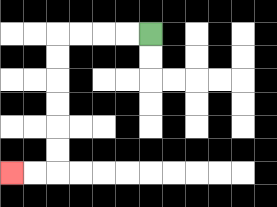{'start': '[6, 1]', 'end': '[0, 7]', 'path_directions': 'L,L,L,L,D,D,D,D,D,D,L,L', 'path_coordinates': '[[6, 1], [5, 1], [4, 1], [3, 1], [2, 1], [2, 2], [2, 3], [2, 4], [2, 5], [2, 6], [2, 7], [1, 7], [0, 7]]'}